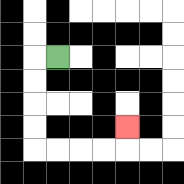{'start': '[2, 2]', 'end': '[5, 5]', 'path_directions': 'L,D,D,D,D,R,R,R,R,U', 'path_coordinates': '[[2, 2], [1, 2], [1, 3], [1, 4], [1, 5], [1, 6], [2, 6], [3, 6], [4, 6], [5, 6], [5, 5]]'}